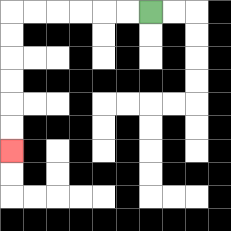{'start': '[6, 0]', 'end': '[0, 6]', 'path_directions': 'L,L,L,L,L,L,D,D,D,D,D,D', 'path_coordinates': '[[6, 0], [5, 0], [4, 0], [3, 0], [2, 0], [1, 0], [0, 0], [0, 1], [0, 2], [0, 3], [0, 4], [0, 5], [0, 6]]'}